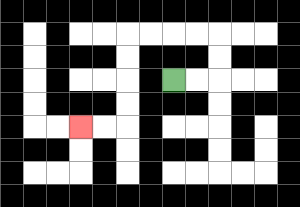{'start': '[7, 3]', 'end': '[3, 5]', 'path_directions': 'R,R,U,U,L,L,L,L,D,D,D,D,L,L', 'path_coordinates': '[[7, 3], [8, 3], [9, 3], [9, 2], [9, 1], [8, 1], [7, 1], [6, 1], [5, 1], [5, 2], [5, 3], [5, 4], [5, 5], [4, 5], [3, 5]]'}